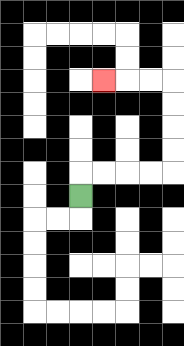{'start': '[3, 8]', 'end': '[4, 3]', 'path_directions': 'U,R,R,R,R,U,U,U,U,L,L,L', 'path_coordinates': '[[3, 8], [3, 7], [4, 7], [5, 7], [6, 7], [7, 7], [7, 6], [7, 5], [7, 4], [7, 3], [6, 3], [5, 3], [4, 3]]'}